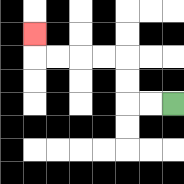{'start': '[7, 4]', 'end': '[1, 1]', 'path_directions': 'L,L,U,U,L,L,L,L,U', 'path_coordinates': '[[7, 4], [6, 4], [5, 4], [5, 3], [5, 2], [4, 2], [3, 2], [2, 2], [1, 2], [1, 1]]'}